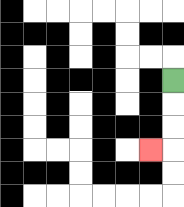{'start': '[7, 3]', 'end': '[6, 6]', 'path_directions': 'D,D,D,L', 'path_coordinates': '[[7, 3], [7, 4], [7, 5], [7, 6], [6, 6]]'}